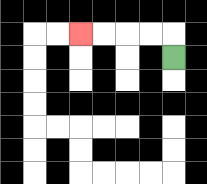{'start': '[7, 2]', 'end': '[3, 1]', 'path_directions': 'U,L,L,L,L', 'path_coordinates': '[[7, 2], [7, 1], [6, 1], [5, 1], [4, 1], [3, 1]]'}